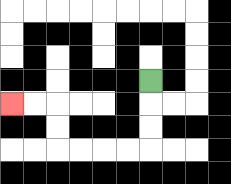{'start': '[6, 3]', 'end': '[0, 4]', 'path_directions': 'D,D,D,L,L,L,L,U,U,L,L', 'path_coordinates': '[[6, 3], [6, 4], [6, 5], [6, 6], [5, 6], [4, 6], [3, 6], [2, 6], [2, 5], [2, 4], [1, 4], [0, 4]]'}